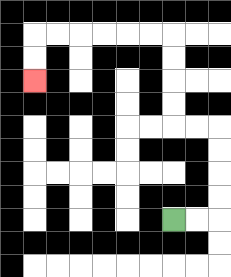{'start': '[7, 9]', 'end': '[1, 3]', 'path_directions': 'R,R,U,U,U,U,L,L,U,U,U,U,L,L,L,L,L,L,D,D', 'path_coordinates': '[[7, 9], [8, 9], [9, 9], [9, 8], [9, 7], [9, 6], [9, 5], [8, 5], [7, 5], [7, 4], [7, 3], [7, 2], [7, 1], [6, 1], [5, 1], [4, 1], [3, 1], [2, 1], [1, 1], [1, 2], [1, 3]]'}